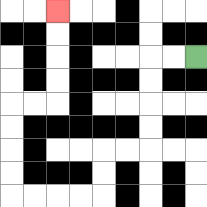{'start': '[8, 2]', 'end': '[2, 0]', 'path_directions': 'L,L,D,D,D,D,L,L,D,D,L,L,L,L,U,U,U,U,R,R,U,U,U,U', 'path_coordinates': '[[8, 2], [7, 2], [6, 2], [6, 3], [6, 4], [6, 5], [6, 6], [5, 6], [4, 6], [4, 7], [4, 8], [3, 8], [2, 8], [1, 8], [0, 8], [0, 7], [0, 6], [0, 5], [0, 4], [1, 4], [2, 4], [2, 3], [2, 2], [2, 1], [2, 0]]'}